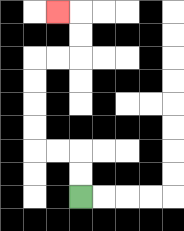{'start': '[3, 8]', 'end': '[2, 0]', 'path_directions': 'U,U,L,L,U,U,U,U,R,R,U,U,L', 'path_coordinates': '[[3, 8], [3, 7], [3, 6], [2, 6], [1, 6], [1, 5], [1, 4], [1, 3], [1, 2], [2, 2], [3, 2], [3, 1], [3, 0], [2, 0]]'}